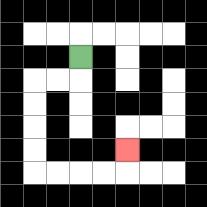{'start': '[3, 2]', 'end': '[5, 6]', 'path_directions': 'D,L,L,D,D,D,D,R,R,R,R,U', 'path_coordinates': '[[3, 2], [3, 3], [2, 3], [1, 3], [1, 4], [1, 5], [1, 6], [1, 7], [2, 7], [3, 7], [4, 7], [5, 7], [5, 6]]'}